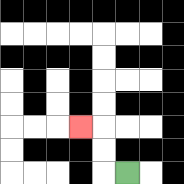{'start': '[5, 7]', 'end': '[3, 5]', 'path_directions': 'L,U,U,L', 'path_coordinates': '[[5, 7], [4, 7], [4, 6], [4, 5], [3, 5]]'}